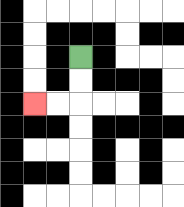{'start': '[3, 2]', 'end': '[1, 4]', 'path_directions': 'D,D,L,L', 'path_coordinates': '[[3, 2], [3, 3], [3, 4], [2, 4], [1, 4]]'}